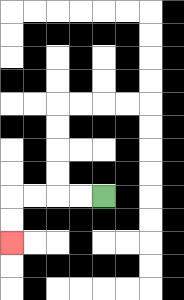{'start': '[4, 8]', 'end': '[0, 10]', 'path_directions': 'L,L,L,L,D,D', 'path_coordinates': '[[4, 8], [3, 8], [2, 8], [1, 8], [0, 8], [0, 9], [0, 10]]'}